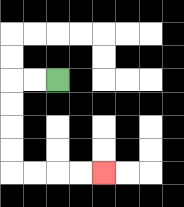{'start': '[2, 3]', 'end': '[4, 7]', 'path_directions': 'L,L,D,D,D,D,R,R,R,R', 'path_coordinates': '[[2, 3], [1, 3], [0, 3], [0, 4], [0, 5], [0, 6], [0, 7], [1, 7], [2, 7], [3, 7], [4, 7]]'}